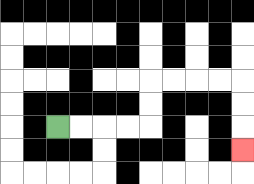{'start': '[2, 5]', 'end': '[10, 6]', 'path_directions': 'R,R,R,R,U,U,R,R,R,R,D,D,D', 'path_coordinates': '[[2, 5], [3, 5], [4, 5], [5, 5], [6, 5], [6, 4], [6, 3], [7, 3], [8, 3], [9, 3], [10, 3], [10, 4], [10, 5], [10, 6]]'}